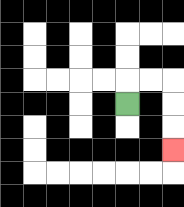{'start': '[5, 4]', 'end': '[7, 6]', 'path_directions': 'U,R,R,D,D,D', 'path_coordinates': '[[5, 4], [5, 3], [6, 3], [7, 3], [7, 4], [7, 5], [7, 6]]'}